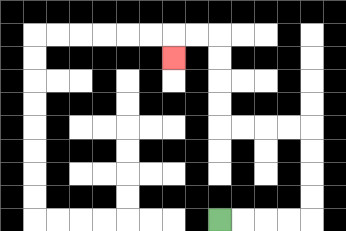{'start': '[9, 9]', 'end': '[7, 2]', 'path_directions': 'R,R,R,R,U,U,U,U,L,L,L,L,U,U,U,U,L,L,D', 'path_coordinates': '[[9, 9], [10, 9], [11, 9], [12, 9], [13, 9], [13, 8], [13, 7], [13, 6], [13, 5], [12, 5], [11, 5], [10, 5], [9, 5], [9, 4], [9, 3], [9, 2], [9, 1], [8, 1], [7, 1], [7, 2]]'}